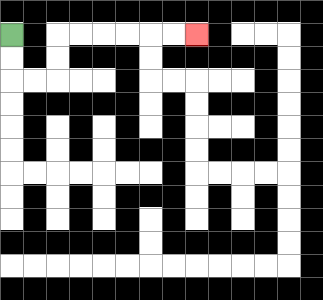{'start': '[0, 1]', 'end': '[8, 1]', 'path_directions': 'D,D,R,R,U,U,R,R,R,R,R,R', 'path_coordinates': '[[0, 1], [0, 2], [0, 3], [1, 3], [2, 3], [2, 2], [2, 1], [3, 1], [4, 1], [5, 1], [6, 1], [7, 1], [8, 1]]'}